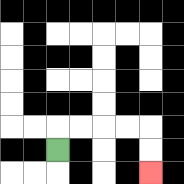{'start': '[2, 6]', 'end': '[6, 7]', 'path_directions': 'U,R,R,R,R,D,D', 'path_coordinates': '[[2, 6], [2, 5], [3, 5], [4, 5], [5, 5], [6, 5], [6, 6], [6, 7]]'}